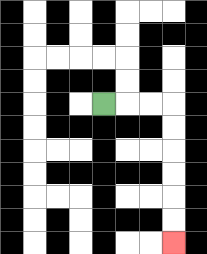{'start': '[4, 4]', 'end': '[7, 10]', 'path_directions': 'R,R,R,D,D,D,D,D,D', 'path_coordinates': '[[4, 4], [5, 4], [6, 4], [7, 4], [7, 5], [7, 6], [7, 7], [7, 8], [7, 9], [7, 10]]'}